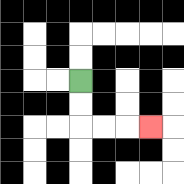{'start': '[3, 3]', 'end': '[6, 5]', 'path_directions': 'D,D,R,R,R', 'path_coordinates': '[[3, 3], [3, 4], [3, 5], [4, 5], [5, 5], [6, 5]]'}